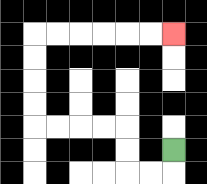{'start': '[7, 6]', 'end': '[7, 1]', 'path_directions': 'D,L,L,U,U,L,L,L,L,U,U,U,U,R,R,R,R,R,R', 'path_coordinates': '[[7, 6], [7, 7], [6, 7], [5, 7], [5, 6], [5, 5], [4, 5], [3, 5], [2, 5], [1, 5], [1, 4], [1, 3], [1, 2], [1, 1], [2, 1], [3, 1], [4, 1], [5, 1], [6, 1], [7, 1]]'}